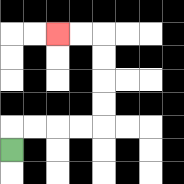{'start': '[0, 6]', 'end': '[2, 1]', 'path_directions': 'U,R,R,R,R,U,U,U,U,L,L', 'path_coordinates': '[[0, 6], [0, 5], [1, 5], [2, 5], [3, 5], [4, 5], [4, 4], [4, 3], [4, 2], [4, 1], [3, 1], [2, 1]]'}